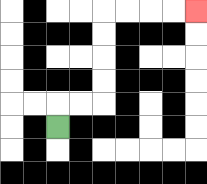{'start': '[2, 5]', 'end': '[8, 0]', 'path_directions': 'U,R,R,U,U,U,U,R,R,R,R', 'path_coordinates': '[[2, 5], [2, 4], [3, 4], [4, 4], [4, 3], [4, 2], [4, 1], [4, 0], [5, 0], [6, 0], [7, 0], [8, 0]]'}